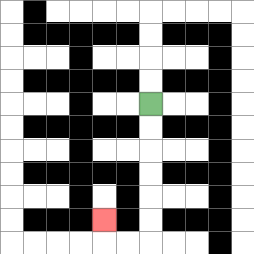{'start': '[6, 4]', 'end': '[4, 9]', 'path_directions': 'D,D,D,D,D,D,L,L,U', 'path_coordinates': '[[6, 4], [6, 5], [6, 6], [6, 7], [6, 8], [6, 9], [6, 10], [5, 10], [4, 10], [4, 9]]'}